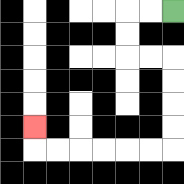{'start': '[7, 0]', 'end': '[1, 5]', 'path_directions': 'L,L,D,D,R,R,D,D,D,D,L,L,L,L,L,L,U', 'path_coordinates': '[[7, 0], [6, 0], [5, 0], [5, 1], [5, 2], [6, 2], [7, 2], [7, 3], [7, 4], [7, 5], [7, 6], [6, 6], [5, 6], [4, 6], [3, 6], [2, 6], [1, 6], [1, 5]]'}